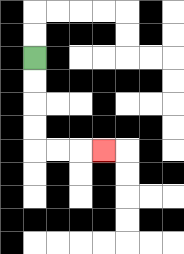{'start': '[1, 2]', 'end': '[4, 6]', 'path_directions': 'D,D,D,D,R,R,R', 'path_coordinates': '[[1, 2], [1, 3], [1, 4], [1, 5], [1, 6], [2, 6], [3, 6], [4, 6]]'}